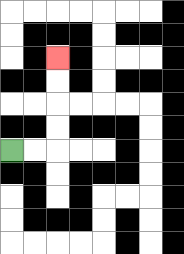{'start': '[0, 6]', 'end': '[2, 2]', 'path_directions': 'R,R,U,U,U,U', 'path_coordinates': '[[0, 6], [1, 6], [2, 6], [2, 5], [2, 4], [2, 3], [2, 2]]'}